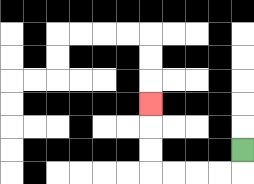{'start': '[10, 6]', 'end': '[6, 4]', 'path_directions': 'D,L,L,L,L,U,U,U', 'path_coordinates': '[[10, 6], [10, 7], [9, 7], [8, 7], [7, 7], [6, 7], [6, 6], [6, 5], [6, 4]]'}